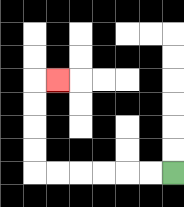{'start': '[7, 7]', 'end': '[2, 3]', 'path_directions': 'L,L,L,L,L,L,U,U,U,U,R', 'path_coordinates': '[[7, 7], [6, 7], [5, 7], [4, 7], [3, 7], [2, 7], [1, 7], [1, 6], [1, 5], [1, 4], [1, 3], [2, 3]]'}